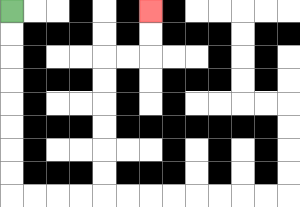{'start': '[0, 0]', 'end': '[6, 0]', 'path_directions': 'D,D,D,D,D,D,D,D,R,R,R,R,U,U,U,U,U,U,R,R,U,U', 'path_coordinates': '[[0, 0], [0, 1], [0, 2], [0, 3], [0, 4], [0, 5], [0, 6], [0, 7], [0, 8], [1, 8], [2, 8], [3, 8], [4, 8], [4, 7], [4, 6], [4, 5], [4, 4], [4, 3], [4, 2], [5, 2], [6, 2], [6, 1], [6, 0]]'}